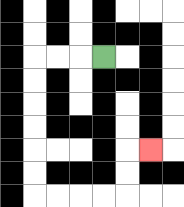{'start': '[4, 2]', 'end': '[6, 6]', 'path_directions': 'L,L,L,D,D,D,D,D,D,R,R,R,R,U,U,R', 'path_coordinates': '[[4, 2], [3, 2], [2, 2], [1, 2], [1, 3], [1, 4], [1, 5], [1, 6], [1, 7], [1, 8], [2, 8], [3, 8], [4, 8], [5, 8], [5, 7], [5, 6], [6, 6]]'}